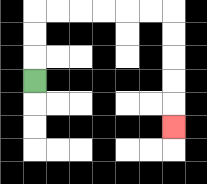{'start': '[1, 3]', 'end': '[7, 5]', 'path_directions': 'U,U,U,R,R,R,R,R,R,D,D,D,D,D', 'path_coordinates': '[[1, 3], [1, 2], [1, 1], [1, 0], [2, 0], [3, 0], [4, 0], [5, 0], [6, 0], [7, 0], [7, 1], [7, 2], [7, 3], [7, 4], [7, 5]]'}